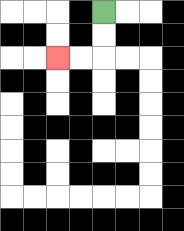{'start': '[4, 0]', 'end': '[2, 2]', 'path_directions': 'D,D,L,L', 'path_coordinates': '[[4, 0], [4, 1], [4, 2], [3, 2], [2, 2]]'}